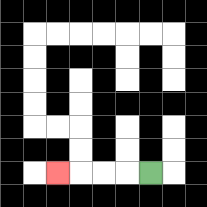{'start': '[6, 7]', 'end': '[2, 7]', 'path_directions': 'L,L,L,L', 'path_coordinates': '[[6, 7], [5, 7], [4, 7], [3, 7], [2, 7]]'}